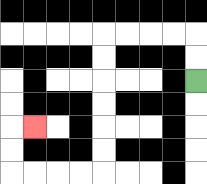{'start': '[8, 3]', 'end': '[1, 5]', 'path_directions': 'U,U,L,L,L,L,D,D,D,D,D,D,L,L,L,L,U,U,R', 'path_coordinates': '[[8, 3], [8, 2], [8, 1], [7, 1], [6, 1], [5, 1], [4, 1], [4, 2], [4, 3], [4, 4], [4, 5], [4, 6], [4, 7], [3, 7], [2, 7], [1, 7], [0, 7], [0, 6], [0, 5], [1, 5]]'}